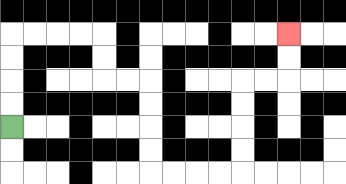{'start': '[0, 5]', 'end': '[12, 1]', 'path_directions': 'U,U,U,U,R,R,R,R,D,D,R,R,D,D,D,D,R,R,R,R,U,U,U,U,R,R,U,U', 'path_coordinates': '[[0, 5], [0, 4], [0, 3], [0, 2], [0, 1], [1, 1], [2, 1], [3, 1], [4, 1], [4, 2], [4, 3], [5, 3], [6, 3], [6, 4], [6, 5], [6, 6], [6, 7], [7, 7], [8, 7], [9, 7], [10, 7], [10, 6], [10, 5], [10, 4], [10, 3], [11, 3], [12, 3], [12, 2], [12, 1]]'}